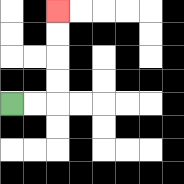{'start': '[0, 4]', 'end': '[2, 0]', 'path_directions': 'R,R,U,U,U,U', 'path_coordinates': '[[0, 4], [1, 4], [2, 4], [2, 3], [2, 2], [2, 1], [2, 0]]'}